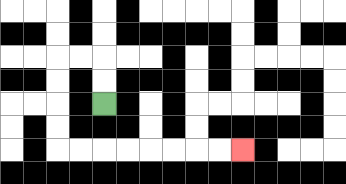{'start': '[4, 4]', 'end': '[10, 6]', 'path_directions': 'U,U,L,L,D,D,D,D,R,R,R,R,R,R,R,R', 'path_coordinates': '[[4, 4], [4, 3], [4, 2], [3, 2], [2, 2], [2, 3], [2, 4], [2, 5], [2, 6], [3, 6], [4, 6], [5, 6], [6, 6], [7, 6], [8, 6], [9, 6], [10, 6]]'}